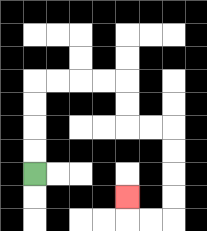{'start': '[1, 7]', 'end': '[5, 8]', 'path_directions': 'U,U,U,U,R,R,R,R,D,D,R,R,D,D,D,D,L,L,U', 'path_coordinates': '[[1, 7], [1, 6], [1, 5], [1, 4], [1, 3], [2, 3], [3, 3], [4, 3], [5, 3], [5, 4], [5, 5], [6, 5], [7, 5], [7, 6], [7, 7], [7, 8], [7, 9], [6, 9], [5, 9], [5, 8]]'}